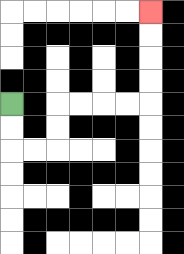{'start': '[0, 4]', 'end': '[6, 0]', 'path_directions': 'D,D,R,R,U,U,R,R,R,R,U,U,U,U', 'path_coordinates': '[[0, 4], [0, 5], [0, 6], [1, 6], [2, 6], [2, 5], [2, 4], [3, 4], [4, 4], [5, 4], [6, 4], [6, 3], [6, 2], [6, 1], [6, 0]]'}